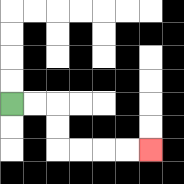{'start': '[0, 4]', 'end': '[6, 6]', 'path_directions': 'R,R,D,D,R,R,R,R', 'path_coordinates': '[[0, 4], [1, 4], [2, 4], [2, 5], [2, 6], [3, 6], [4, 6], [5, 6], [6, 6]]'}